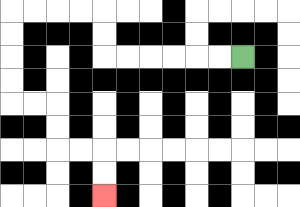{'start': '[10, 2]', 'end': '[4, 8]', 'path_directions': 'L,L,L,L,L,L,U,U,L,L,L,L,D,D,D,D,R,R,D,D,R,R,D,D', 'path_coordinates': '[[10, 2], [9, 2], [8, 2], [7, 2], [6, 2], [5, 2], [4, 2], [4, 1], [4, 0], [3, 0], [2, 0], [1, 0], [0, 0], [0, 1], [0, 2], [0, 3], [0, 4], [1, 4], [2, 4], [2, 5], [2, 6], [3, 6], [4, 6], [4, 7], [4, 8]]'}